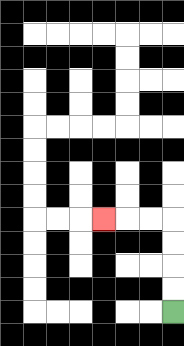{'start': '[7, 13]', 'end': '[4, 9]', 'path_directions': 'U,U,U,U,L,L,L', 'path_coordinates': '[[7, 13], [7, 12], [7, 11], [7, 10], [7, 9], [6, 9], [5, 9], [4, 9]]'}